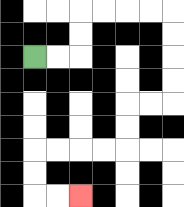{'start': '[1, 2]', 'end': '[3, 8]', 'path_directions': 'R,R,U,U,R,R,R,R,D,D,D,D,L,L,D,D,L,L,L,L,D,D,R,R', 'path_coordinates': '[[1, 2], [2, 2], [3, 2], [3, 1], [3, 0], [4, 0], [5, 0], [6, 0], [7, 0], [7, 1], [7, 2], [7, 3], [7, 4], [6, 4], [5, 4], [5, 5], [5, 6], [4, 6], [3, 6], [2, 6], [1, 6], [1, 7], [1, 8], [2, 8], [3, 8]]'}